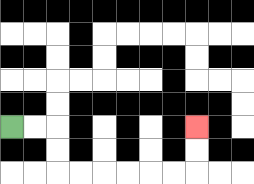{'start': '[0, 5]', 'end': '[8, 5]', 'path_directions': 'R,R,D,D,R,R,R,R,R,R,U,U', 'path_coordinates': '[[0, 5], [1, 5], [2, 5], [2, 6], [2, 7], [3, 7], [4, 7], [5, 7], [6, 7], [7, 7], [8, 7], [8, 6], [8, 5]]'}